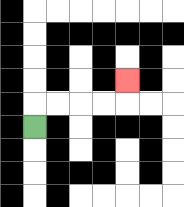{'start': '[1, 5]', 'end': '[5, 3]', 'path_directions': 'U,R,R,R,R,U', 'path_coordinates': '[[1, 5], [1, 4], [2, 4], [3, 4], [4, 4], [5, 4], [5, 3]]'}